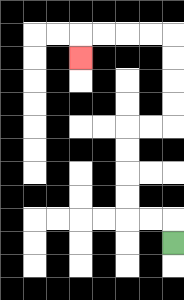{'start': '[7, 10]', 'end': '[3, 2]', 'path_directions': 'U,L,L,U,U,U,U,R,R,U,U,U,U,L,L,L,L,D', 'path_coordinates': '[[7, 10], [7, 9], [6, 9], [5, 9], [5, 8], [5, 7], [5, 6], [5, 5], [6, 5], [7, 5], [7, 4], [7, 3], [7, 2], [7, 1], [6, 1], [5, 1], [4, 1], [3, 1], [3, 2]]'}